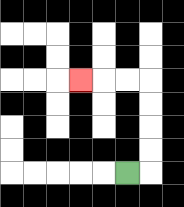{'start': '[5, 7]', 'end': '[3, 3]', 'path_directions': 'R,U,U,U,U,L,L,L', 'path_coordinates': '[[5, 7], [6, 7], [6, 6], [6, 5], [6, 4], [6, 3], [5, 3], [4, 3], [3, 3]]'}